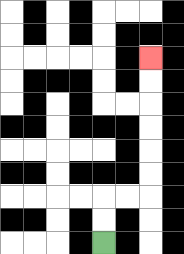{'start': '[4, 10]', 'end': '[6, 2]', 'path_directions': 'U,U,R,R,U,U,U,U,U,U', 'path_coordinates': '[[4, 10], [4, 9], [4, 8], [5, 8], [6, 8], [6, 7], [6, 6], [6, 5], [6, 4], [6, 3], [6, 2]]'}